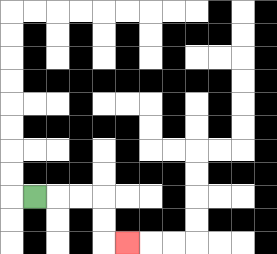{'start': '[1, 8]', 'end': '[5, 10]', 'path_directions': 'R,R,R,D,D,R', 'path_coordinates': '[[1, 8], [2, 8], [3, 8], [4, 8], [4, 9], [4, 10], [5, 10]]'}